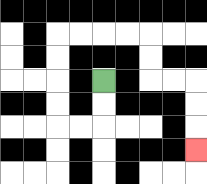{'start': '[4, 3]', 'end': '[8, 6]', 'path_directions': 'D,D,L,L,U,U,U,U,R,R,R,R,D,D,R,R,D,D,D', 'path_coordinates': '[[4, 3], [4, 4], [4, 5], [3, 5], [2, 5], [2, 4], [2, 3], [2, 2], [2, 1], [3, 1], [4, 1], [5, 1], [6, 1], [6, 2], [6, 3], [7, 3], [8, 3], [8, 4], [8, 5], [8, 6]]'}